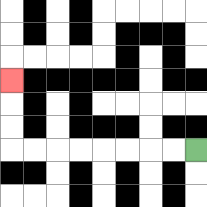{'start': '[8, 6]', 'end': '[0, 3]', 'path_directions': 'L,L,L,L,L,L,L,L,U,U,U', 'path_coordinates': '[[8, 6], [7, 6], [6, 6], [5, 6], [4, 6], [3, 6], [2, 6], [1, 6], [0, 6], [0, 5], [0, 4], [0, 3]]'}